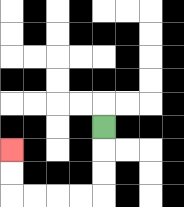{'start': '[4, 5]', 'end': '[0, 6]', 'path_directions': 'D,D,D,L,L,L,L,U,U', 'path_coordinates': '[[4, 5], [4, 6], [4, 7], [4, 8], [3, 8], [2, 8], [1, 8], [0, 8], [0, 7], [0, 6]]'}